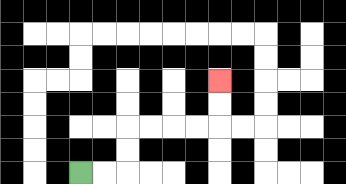{'start': '[3, 7]', 'end': '[9, 3]', 'path_directions': 'R,R,U,U,R,R,R,R,U,U', 'path_coordinates': '[[3, 7], [4, 7], [5, 7], [5, 6], [5, 5], [6, 5], [7, 5], [8, 5], [9, 5], [9, 4], [9, 3]]'}